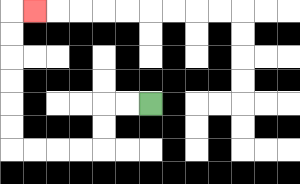{'start': '[6, 4]', 'end': '[1, 0]', 'path_directions': 'L,L,D,D,L,L,L,L,U,U,U,U,U,U,R', 'path_coordinates': '[[6, 4], [5, 4], [4, 4], [4, 5], [4, 6], [3, 6], [2, 6], [1, 6], [0, 6], [0, 5], [0, 4], [0, 3], [0, 2], [0, 1], [0, 0], [1, 0]]'}